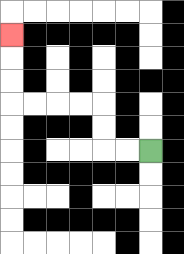{'start': '[6, 6]', 'end': '[0, 1]', 'path_directions': 'L,L,U,U,L,L,L,L,U,U,U', 'path_coordinates': '[[6, 6], [5, 6], [4, 6], [4, 5], [4, 4], [3, 4], [2, 4], [1, 4], [0, 4], [0, 3], [0, 2], [0, 1]]'}